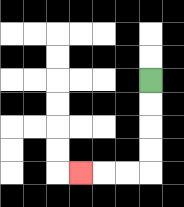{'start': '[6, 3]', 'end': '[3, 7]', 'path_directions': 'D,D,D,D,L,L,L', 'path_coordinates': '[[6, 3], [6, 4], [6, 5], [6, 6], [6, 7], [5, 7], [4, 7], [3, 7]]'}